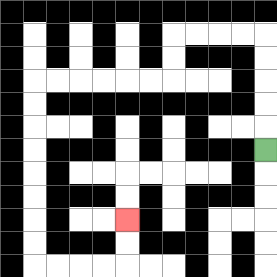{'start': '[11, 6]', 'end': '[5, 9]', 'path_directions': 'U,U,U,U,U,L,L,L,L,D,D,L,L,L,L,L,L,D,D,D,D,D,D,D,D,R,R,R,R,U,U', 'path_coordinates': '[[11, 6], [11, 5], [11, 4], [11, 3], [11, 2], [11, 1], [10, 1], [9, 1], [8, 1], [7, 1], [7, 2], [7, 3], [6, 3], [5, 3], [4, 3], [3, 3], [2, 3], [1, 3], [1, 4], [1, 5], [1, 6], [1, 7], [1, 8], [1, 9], [1, 10], [1, 11], [2, 11], [3, 11], [4, 11], [5, 11], [5, 10], [5, 9]]'}